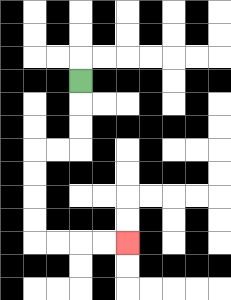{'start': '[3, 3]', 'end': '[5, 10]', 'path_directions': 'D,D,D,L,L,D,D,D,D,R,R,R,R', 'path_coordinates': '[[3, 3], [3, 4], [3, 5], [3, 6], [2, 6], [1, 6], [1, 7], [1, 8], [1, 9], [1, 10], [2, 10], [3, 10], [4, 10], [5, 10]]'}